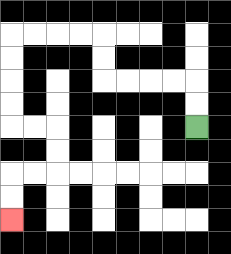{'start': '[8, 5]', 'end': '[0, 9]', 'path_directions': 'U,U,L,L,L,L,U,U,L,L,L,L,D,D,D,D,R,R,D,D,L,L,D,D', 'path_coordinates': '[[8, 5], [8, 4], [8, 3], [7, 3], [6, 3], [5, 3], [4, 3], [4, 2], [4, 1], [3, 1], [2, 1], [1, 1], [0, 1], [0, 2], [0, 3], [0, 4], [0, 5], [1, 5], [2, 5], [2, 6], [2, 7], [1, 7], [0, 7], [0, 8], [0, 9]]'}